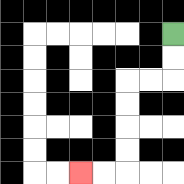{'start': '[7, 1]', 'end': '[3, 7]', 'path_directions': 'D,D,L,L,D,D,D,D,L,L', 'path_coordinates': '[[7, 1], [7, 2], [7, 3], [6, 3], [5, 3], [5, 4], [5, 5], [5, 6], [5, 7], [4, 7], [3, 7]]'}